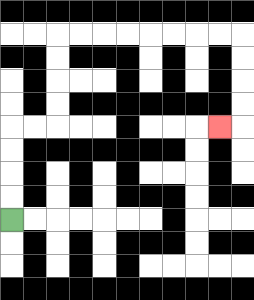{'start': '[0, 9]', 'end': '[9, 5]', 'path_directions': 'U,U,U,U,R,R,U,U,U,U,R,R,R,R,R,R,R,R,D,D,D,D,L', 'path_coordinates': '[[0, 9], [0, 8], [0, 7], [0, 6], [0, 5], [1, 5], [2, 5], [2, 4], [2, 3], [2, 2], [2, 1], [3, 1], [4, 1], [5, 1], [6, 1], [7, 1], [8, 1], [9, 1], [10, 1], [10, 2], [10, 3], [10, 4], [10, 5], [9, 5]]'}